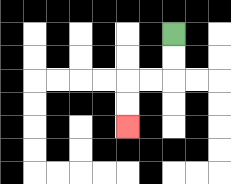{'start': '[7, 1]', 'end': '[5, 5]', 'path_directions': 'D,D,L,L,D,D', 'path_coordinates': '[[7, 1], [7, 2], [7, 3], [6, 3], [5, 3], [5, 4], [5, 5]]'}